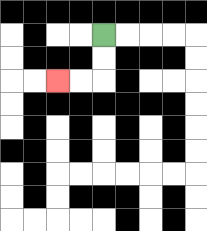{'start': '[4, 1]', 'end': '[2, 3]', 'path_directions': 'D,D,L,L', 'path_coordinates': '[[4, 1], [4, 2], [4, 3], [3, 3], [2, 3]]'}